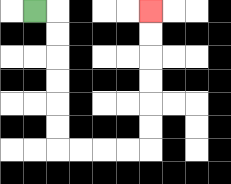{'start': '[1, 0]', 'end': '[6, 0]', 'path_directions': 'R,D,D,D,D,D,D,R,R,R,R,U,U,U,U,U,U', 'path_coordinates': '[[1, 0], [2, 0], [2, 1], [2, 2], [2, 3], [2, 4], [2, 5], [2, 6], [3, 6], [4, 6], [5, 6], [6, 6], [6, 5], [6, 4], [6, 3], [6, 2], [6, 1], [6, 0]]'}